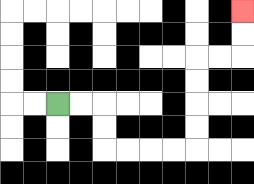{'start': '[2, 4]', 'end': '[10, 0]', 'path_directions': 'R,R,D,D,R,R,R,R,U,U,U,U,R,R,U,U', 'path_coordinates': '[[2, 4], [3, 4], [4, 4], [4, 5], [4, 6], [5, 6], [6, 6], [7, 6], [8, 6], [8, 5], [8, 4], [8, 3], [8, 2], [9, 2], [10, 2], [10, 1], [10, 0]]'}